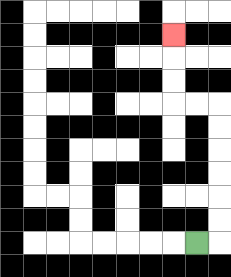{'start': '[8, 10]', 'end': '[7, 1]', 'path_directions': 'R,U,U,U,U,U,U,L,L,U,U,U', 'path_coordinates': '[[8, 10], [9, 10], [9, 9], [9, 8], [9, 7], [9, 6], [9, 5], [9, 4], [8, 4], [7, 4], [7, 3], [7, 2], [7, 1]]'}